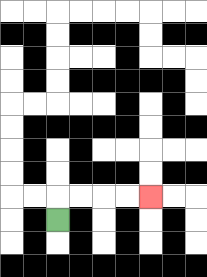{'start': '[2, 9]', 'end': '[6, 8]', 'path_directions': 'U,R,R,R,R', 'path_coordinates': '[[2, 9], [2, 8], [3, 8], [4, 8], [5, 8], [6, 8]]'}